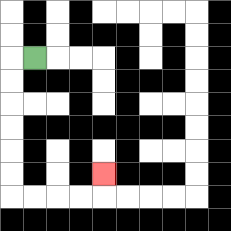{'start': '[1, 2]', 'end': '[4, 7]', 'path_directions': 'L,D,D,D,D,D,D,R,R,R,R,U', 'path_coordinates': '[[1, 2], [0, 2], [0, 3], [0, 4], [0, 5], [0, 6], [0, 7], [0, 8], [1, 8], [2, 8], [3, 8], [4, 8], [4, 7]]'}